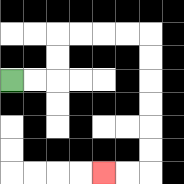{'start': '[0, 3]', 'end': '[4, 7]', 'path_directions': 'R,R,U,U,R,R,R,R,D,D,D,D,D,D,L,L', 'path_coordinates': '[[0, 3], [1, 3], [2, 3], [2, 2], [2, 1], [3, 1], [4, 1], [5, 1], [6, 1], [6, 2], [6, 3], [6, 4], [6, 5], [6, 6], [6, 7], [5, 7], [4, 7]]'}